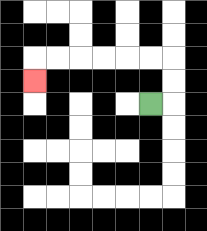{'start': '[6, 4]', 'end': '[1, 3]', 'path_directions': 'R,U,U,L,L,L,L,L,L,D', 'path_coordinates': '[[6, 4], [7, 4], [7, 3], [7, 2], [6, 2], [5, 2], [4, 2], [3, 2], [2, 2], [1, 2], [1, 3]]'}